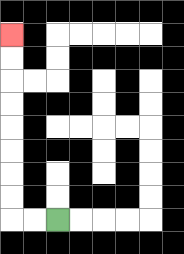{'start': '[2, 9]', 'end': '[0, 1]', 'path_directions': 'L,L,U,U,U,U,U,U,U,U', 'path_coordinates': '[[2, 9], [1, 9], [0, 9], [0, 8], [0, 7], [0, 6], [0, 5], [0, 4], [0, 3], [0, 2], [0, 1]]'}